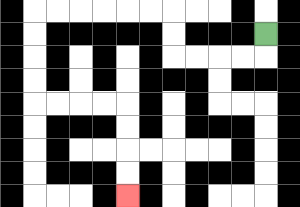{'start': '[11, 1]', 'end': '[5, 8]', 'path_directions': 'D,L,L,L,L,U,U,L,L,L,L,L,L,D,D,D,D,R,R,R,R,D,D,D,D', 'path_coordinates': '[[11, 1], [11, 2], [10, 2], [9, 2], [8, 2], [7, 2], [7, 1], [7, 0], [6, 0], [5, 0], [4, 0], [3, 0], [2, 0], [1, 0], [1, 1], [1, 2], [1, 3], [1, 4], [2, 4], [3, 4], [4, 4], [5, 4], [5, 5], [5, 6], [5, 7], [5, 8]]'}